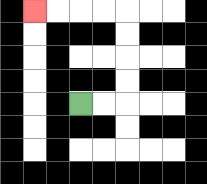{'start': '[3, 4]', 'end': '[1, 0]', 'path_directions': 'R,R,U,U,U,U,L,L,L,L', 'path_coordinates': '[[3, 4], [4, 4], [5, 4], [5, 3], [5, 2], [5, 1], [5, 0], [4, 0], [3, 0], [2, 0], [1, 0]]'}